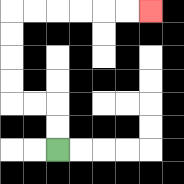{'start': '[2, 6]', 'end': '[6, 0]', 'path_directions': 'U,U,L,L,U,U,U,U,R,R,R,R,R,R', 'path_coordinates': '[[2, 6], [2, 5], [2, 4], [1, 4], [0, 4], [0, 3], [0, 2], [0, 1], [0, 0], [1, 0], [2, 0], [3, 0], [4, 0], [5, 0], [6, 0]]'}